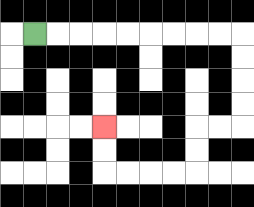{'start': '[1, 1]', 'end': '[4, 5]', 'path_directions': 'R,R,R,R,R,R,R,R,R,D,D,D,D,L,L,D,D,L,L,L,L,U,U', 'path_coordinates': '[[1, 1], [2, 1], [3, 1], [4, 1], [5, 1], [6, 1], [7, 1], [8, 1], [9, 1], [10, 1], [10, 2], [10, 3], [10, 4], [10, 5], [9, 5], [8, 5], [8, 6], [8, 7], [7, 7], [6, 7], [5, 7], [4, 7], [4, 6], [4, 5]]'}